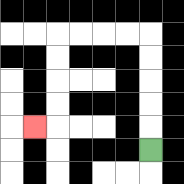{'start': '[6, 6]', 'end': '[1, 5]', 'path_directions': 'U,U,U,U,U,L,L,L,L,D,D,D,D,L', 'path_coordinates': '[[6, 6], [6, 5], [6, 4], [6, 3], [6, 2], [6, 1], [5, 1], [4, 1], [3, 1], [2, 1], [2, 2], [2, 3], [2, 4], [2, 5], [1, 5]]'}